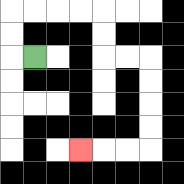{'start': '[1, 2]', 'end': '[3, 6]', 'path_directions': 'L,U,U,R,R,R,R,D,D,R,R,D,D,D,D,L,L,L', 'path_coordinates': '[[1, 2], [0, 2], [0, 1], [0, 0], [1, 0], [2, 0], [3, 0], [4, 0], [4, 1], [4, 2], [5, 2], [6, 2], [6, 3], [6, 4], [6, 5], [6, 6], [5, 6], [4, 6], [3, 6]]'}